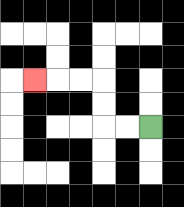{'start': '[6, 5]', 'end': '[1, 3]', 'path_directions': 'L,L,U,U,L,L,L', 'path_coordinates': '[[6, 5], [5, 5], [4, 5], [4, 4], [4, 3], [3, 3], [2, 3], [1, 3]]'}